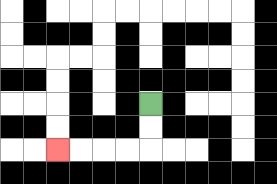{'start': '[6, 4]', 'end': '[2, 6]', 'path_directions': 'D,D,L,L,L,L', 'path_coordinates': '[[6, 4], [6, 5], [6, 6], [5, 6], [4, 6], [3, 6], [2, 6]]'}